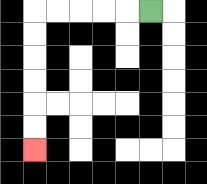{'start': '[6, 0]', 'end': '[1, 6]', 'path_directions': 'L,L,L,L,L,D,D,D,D,D,D', 'path_coordinates': '[[6, 0], [5, 0], [4, 0], [3, 0], [2, 0], [1, 0], [1, 1], [1, 2], [1, 3], [1, 4], [1, 5], [1, 6]]'}